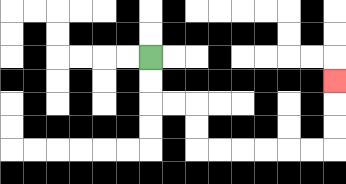{'start': '[6, 2]', 'end': '[14, 3]', 'path_directions': 'D,D,R,R,D,D,R,R,R,R,R,R,U,U,U', 'path_coordinates': '[[6, 2], [6, 3], [6, 4], [7, 4], [8, 4], [8, 5], [8, 6], [9, 6], [10, 6], [11, 6], [12, 6], [13, 6], [14, 6], [14, 5], [14, 4], [14, 3]]'}